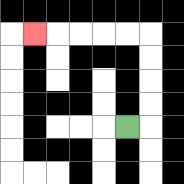{'start': '[5, 5]', 'end': '[1, 1]', 'path_directions': 'R,U,U,U,U,L,L,L,L,L', 'path_coordinates': '[[5, 5], [6, 5], [6, 4], [6, 3], [6, 2], [6, 1], [5, 1], [4, 1], [3, 1], [2, 1], [1, 1]]'}